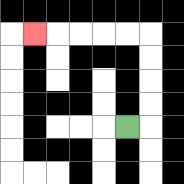{'start': '[5, 5]', 'end': '[1, 1]', 'path_directions': 'R,U,U,U,U,L,L,L,L,L', 'path_coordinates': '[[5, 5], [6, 5], [6, 4], [6, 3], [6, 2], [6, 1], [5, 1], [4, 1], [3, 1], [2, 1], [1, 1]]'}